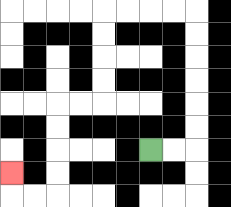{'start': '[6, 6]', 'end': '[0, 7]', 'path_directions': 'R,R,U,U,U,U,U,U,L,L,L,L,D,D,D,D,L,L,D,D,D,D,L,L,U', 'path_coordinates': '[[6, 6], [7, 6], [8, 6], [8, 5], [8, 4], [8, 3], [8, 2], [8, 1], [8, 0], [7, 0], [6, 0], [5, 0], [4, 0], [4, 1], [4, 2], [4, 3], [4, 4], [3, 4], [2, 4], [2, 5], [2, 6], [2, 7], [2, 8], [1, 8], [0, 8], [0, 7]]'}